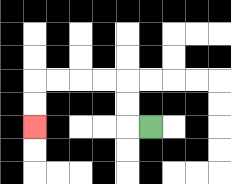{'start': '[6, 5]', 'end': '[1, 5]', 'path_directions': 'L,U,U,L,L,L,L,D,D', 'path_coordinates': '[[6, 5], [5, 5], [5, 4], [5, 3], [4, 3], [3, 3], [2, 3], [1, 3], [1, 4], [1, 5]]'}